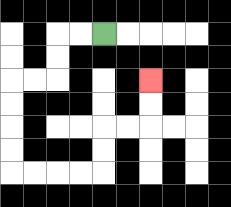{'start': '[4, 1]', 'end': '[6, 3]', 'path_directions': 'L,L,D,D,L,L,D,D,D,D,R,R,R,R,U,U,R,R,U,U', 'path_coordinates': '[[4, 1], [3, 1], [2, 1], [2, 2], [2, 3], [1, 3], [0, 3], [0, 4], [0, 5], [0, 6], [0, 7], [1, 7], [2, 7], [3, 7], [4, 7], [4, 6], [4, 5], [5, 5], [6, 5], [6, 4], [6, 3]]'}